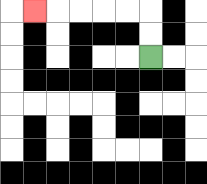{'start': '[6, 2]', 'end': '[1, 0]', 'path_directions': 'U,U,L,L,L,L,L', 'path_coordinates': '[[6, 2], [6, 1], [6, 0], [5, 0], [4, 0], [3, 0], [2, 0], [1, 0]]'}